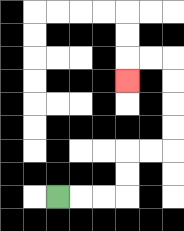{'start': '[2, 8]', 'end': '[5, 3]', 'path_directions': 'R,R,R,U,U,R,R,U,U,U,U,L,L,D', 'path_coordinates': '[[2, 8], [3, 8], [4, 8], [5, 8], [5, 7], [5, 6], [6, 6], [7, 6], [7, 5], [7, 4], [7, 3], [7, 2], [6, 2], [5, 2], [5, 3]]'}